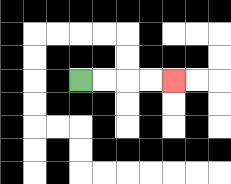{'start': '[3, 3]', 'end': '[7, 3]', 'path_directions': 'R,R,R,R', 'path_coordinates': '[[3, 3], [4, 3], [5, 3], [6, 3], [7, 3]]'}